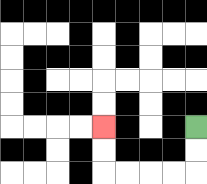{'start': '[8, 5]', 'end': '[4, 5]', 'path_directions': 'D,D,L,L,L,L,U,U', 'path_coordinates': '[[8, 5], [8, 6], [8, 7], [7, 7], [6, 7], [5, 7], [4, 7], [4, 6], [4, 5]]'}